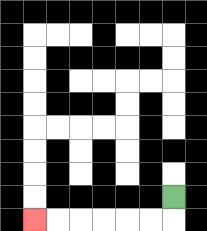{'start': '[7, 8]', 'end': '[1, 9]', 'path_directions': 'D,L,L,L,L,L,L', 'path_coordinates': '[[7, 8], [7, 9], [6, 9], [5, 9], [4, 9], [3, 9], [2, 9], [1, 9]]'}